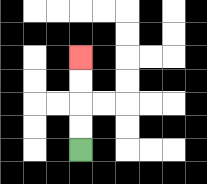{'start': '[3, 6]', 'end': '[3, 2]', 'path_directions': 'U,U,U,U', 'path_coordinates': '[[3, 6], [3, 5], [3, 4], [3, 3], [3, 2]]'}